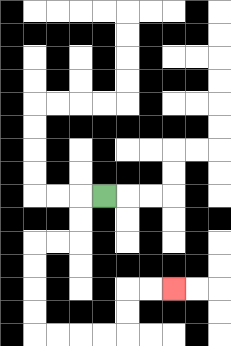{'start': '[4, 8]', 'end': '[7, 12]', 'path_directions': 'L,D,D,L,L,D,D,D,D,R,R,R,R,U,U,R,R', 'path_coordinates': '[[4, 8], [3, 8], [3, 9], [3, 10], [2, 10], [1, 10], [1, 11], [1, 12], [1, 13], [1, 14], [2, 14], [3, 14], [4, 14], [5, 14], [5, 13], [5, 12], [6, 12], [7, 12]]'}